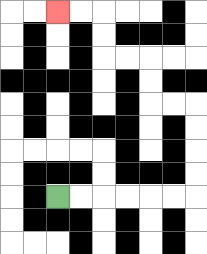{'start': '[2, 8]', 'end': '[2, 0]', 'path_directions': 'R,R,R,R,R,R,U,U,U,U,L,L,U,U,L,L,U,U,L,L', 'path_coordinates': '[[2, 8], [3, 8], [4, 8], [5, 8], [6, 8], [7, 8], [8, 8], [8, 7], [8, 6], [8, 5], [8, 4], [7, 4], [6, 4], [6, 3], [6, 2], [5, 2], [4, 2], [4, 1], [4, 0], [3, 0], [2, 0]]'}